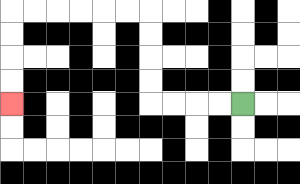{'start': '[10, 4]', 'end': '[0, 4]', 'path_directions': 'L,L,L,L,U,U,U,U,L,L,L,L,L,L,D,D,D,D', 'path_coordinates': '[[10, 4], [9, 4], [8, 4], [7, 4], [6, 4], [6, 3], [6, 2], [6, 1], [6, 0], [5, 0], [4, 0], [3, 0], [2, 0], [1, 0], [0, 0], [0, 1], [0, 2], [0, 3], [0, 4]]'}